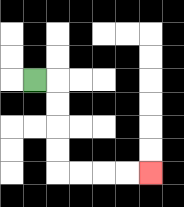{'start': '[1, 3]', 'end': '[6, 7]', 'path_directions': 'R,D,D,D,D,R,R,R,R', 'path_coordinates': '[[1, 3], [2, 3], [2, 4], [2, 5], [2, 6], [2, 7], [3, 7], [4, 7], [5, 7], [6, 7]]'}